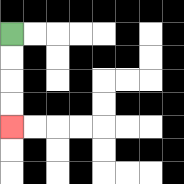{'start': '[0, 1]', 'end': '[0, 5]', 'path_directions': 'D,D,D,D', 'path_coordinates': '[[0, 1], [0, 2], [0, 3], [0, 4], [0, 5]]'}